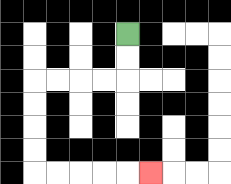{'start': '[5, 1]', 'end': '[6, 7]', 'path_directions': 'D,D,L,L,L,L,D,D,D,D,R,R,R,R,R', 'path_coordinates': '[[5, 1], [5, 2], [5, 3], [4, 3], [3, 3], [2, 3], [1, 3], [1, 4], [1, 5], [1, 6], [1, 7], [2, 7], [3, 7], [4, 7], [5, 7], [6, 7]]'}